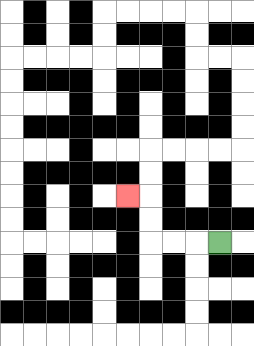{'start': '[9, 10]', 'end': '[5, 8]', 'path_directions': 'L,L,L,U,U,L', 'path_coordinates': '[[9, 10], [8, 10], [7, 10], [6, 10], [6, 9], [6, 8], [5, 8]]'}